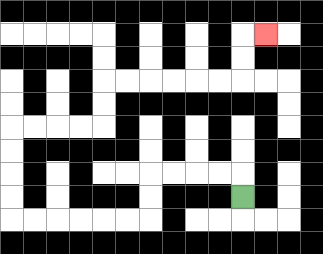{'start': '[10, 8]', 'end': '[11, 1]', 'path_directions': 'U,L,L,L,L,D,D,L,L,L,L,L,L,U,U,U,U,R,R,R,R,U,U,R,R,R,R,R,R,U,U,R', 'path_coordinates': '[[10, 8], [10, 7], [9, 7], [8, 7], [7, 7], [6, 7], [6, 8], [6, 9], [5, 9], [4, 9], [3, 9], [2, 9], [1, 9], [0, 9], [0, 8], [0, 7], [0, 6], [0, 5], [1, 5], [2, 5], [3, 5], [4, 5], [4, 4], [4, 3], [5, 3], [6, 3], [7, 3], [8, 3], [9, 3], [10, 3], [10, 2], [10, 1], [11, 1]]'}